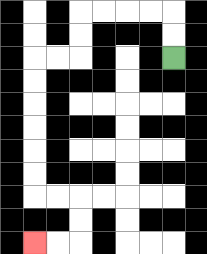{'start': '[7, 2]', 'end': '[1, 10]', 'path_directions': 'U,U,L,L,L,L,D,D,L,L,D,D,D,D,D,D,R,R,D,D,L,L', 'path_coordinates': '[[7, 2], [7, 1], [7, 0], [6, 0], [5, 0], [4, 0], [3, 0], [3, 1], [3, 2], [2, 2], [1, 2], [1, 3], [1, 4], [1, 5], [1, 6], [1, 7], [1, 8], [2, 8], [3, 8], [3, 9], [3, 10], [2, 10], [1, 10]]'}